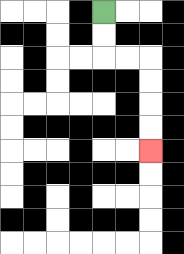{'start': '[4, 0]', 'end': '[6, 6]', 'path_directions': 'D,D,R,R,D,D,D,D', 'path_coordinates': '[[4, 0], [4, 1], [4, 2], [5, 2], [6, 2], [6, 3], [6, 4], [6, 5], [6, 6]]'}